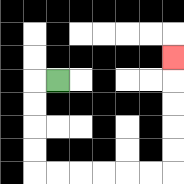{'start': '[2, 3]', 'end': '[7, 2]', 'path_directions': 'L,D,D,D,D,R,R,R,R,R,R,U,U,U,U,U', 'path_coordinates': '[[2, 3], [1, 3], [1, 4], [1, 5], [1, 6], [1, 7], [2, 7], [3, 7], [4, 7], [5, 7], [6, 7], [7, 7], [7, 6], [7, 5], [7, 4], [7, 3], [7, 2]]'}